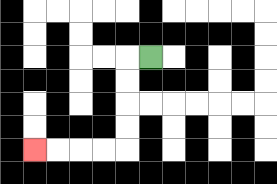{'start': '[6, 2]', 'end': '[1, 6]', 'path_directions': 'L,D,D,D,D,L,L,L,L', 'path_coordinates': '[[6, 2], [5, 2], [5, 3], [5, 4], [5, 5], [5, 6], [4, 6], [3, 6], [2, 6], [1, 6]]'}